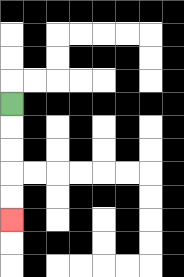{'start': '[0, 4]', 'end': '[0, 9]', 'path_directions': 'D,D,D,D,D', 'path_coordinates': '[[0, 4], [0, 5], [0, 6], [0, 7], [0, 8], [0, 9]]'}